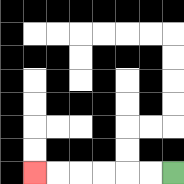{'start': '[7, 7]', 'end': '[1, 7]', 'path_directions': 'L,L,L,L,L,L', 'path_coordinates': '[[7, 7], [6, 7], [5, 7], [4, 7], [3, 7], [2, 7], [1, 7]]'}